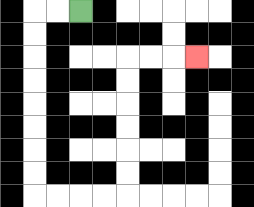{'start': '[3, 0]', 'end': '[8, 2]', 'path_directions': 'L,L,D,D,D,D,D,D,D,D,R,R,R,R,U,U,U,U,U,U,R,R,R', 'path_coordinates': '[[3, 0], [2, 0], [1, 0], [1, 1], [1, 2], [1, 3], [1, 4], [1, 5], [1, 6], [1, 7], [1, 8], [2, 8], [3, 8], [4, 8], [5, 8], [5, 7], [5, 6], [5, 5], [5, 4], [5, 3], [5, 2], [6, 2], [7, 2], [8, 2]]'}